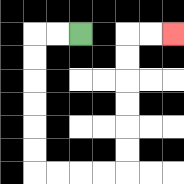{'start': '[3, 1]', 'end': '[7, 1]', 'path_directions': 'L,L,D,D,D,D,D,D,R,R,R,R,U,U,U,U,U,U,R,R', 'path_coordinates': '[[3, 1], [2, 1], [1, 1], [1, 2], [1, 3], [1, 4], [1, 5], [1, 6], [1, 7], [2, 7], [3, 7], [4, 7], [5, 7], [5, 6], [5, 5], [5, 4], [5, 3], [5, 2], [5, 1], [6, 1], [7, 1]]'}